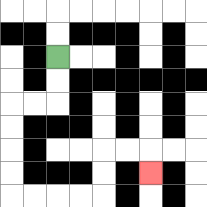{'start': '[2, 2]', 'end': '[6, 7]', 'path_directions': 'D,D,L,L,D,D,D,D,R,R,R,R,U,U,R,R,D', 'path_coordinates': '[[2, 2], [2, 3], [2, 4], [1, 4], [0, 4], [0, 5], [0, 6], [0, 7], [0, 8], [1, 8], [2, 8], [3, 8], [4, 8], [4, 7], [4, 6], [5, 6], [6, 6], [6, 7]]'}